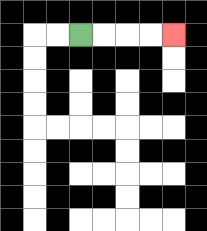{'start': '[3, 1]', 'end': '[7, 1]', 'path_directions': 'R,R,R,R', 'path_coordinates': '[[3, 1], [4, 1], [5, 1], [6, 1], [7, 1]]'}